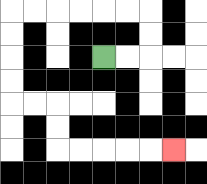{'start': '[4, 2]', 'end': '[7, 6]', 'path_directions': 'R,R,U,U,L,L,L,L,L,L,D,D,D,D,R,R,D,D,R,R,R,R,R', 'path_coordinates': '[[4, 2], [5, 2], [6, 2], [6, 1], [6, 0], [5, 0], [4, 0], [3, 0], [2, 0], [1, 0], [0, 0], [0, 1], [0, 2], [0, 3], [0, 4], [1, 4], [2, 4], [2, 5], [2, 6], [3, 6], [4, 6], [5, 6], [6, 6], [7, 6]]'}